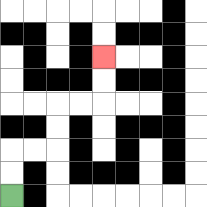{'start': '[0, 8]', 'end': '[4, 2]', 'path_directions': 'U,U,R,R,U,U,R,R,U,U', 'path_coordinates': '[[0, 8], [0, 7], [0, 6], [1, 6], [2, 6], [2, 5], [2, 4], [3, 4], [4, 4], [4, 3], [4, 2]]'}